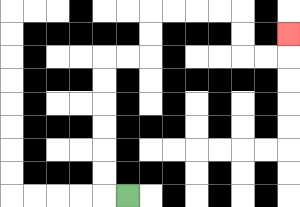{'start': '[5, 8]', 'end': '[12, 1]', 'path_directions': 'L,U,U,U,U,U,U,R,R,U,U,R,R,R,R,D,D,R,R,U', 'path_coordinates': '[[5, 8], [4, 8], [4, 7], [4, 6], [4, 5], [4, 4], [4, 3], [4, 2], [5, 2], [6, 2], [6, 1], [6, 0], [7, 0], [8, 0], [9, 0], [10, 0], [10, 1], [10, 2], [11, 2], [12, 2], [12, 1]]'}